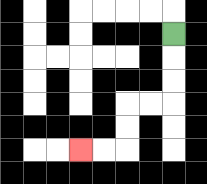{'start': '[7, 1]', 'end': '[3, 6]', 'path_directions': 'D,D,D,L,L,D,D,L,L', 'path_coordinates': '[[7, 1], [7, 2], [7, 3], [7, 4], [6, 4], [5, 4], [5, 5], [5, 6], [4, 6], [3, 6]]'}